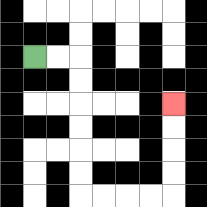{'start': '[1, 2]', 'end': '[7, 4]', 'path_directions': 'R,R,D,D,D,D,D,D,R,R,R,R,U,U,U,U', 'path_coordinates': '[[1, 2], [2, 2], [3, 2], [3, 3], [3, 4], [3, 5], [3, 6], [3, 7], [3, 8], [4, 8], [5, 8], [6, 8], [7, 8], [7, 7], [7, 6], [7, 5], [7, 4]]'}